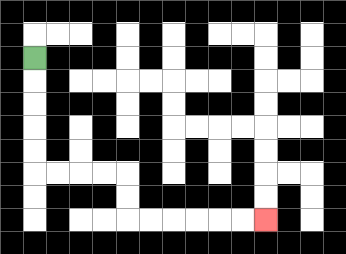{'start': '[1, 2]', 'end': '[11, 9]', 'path_directions': 'D,D,D,D,D,R,R,R,R,D,D,R,R,R,R,R,R', 'path_coordinates': '[[1, 2], [1, 3], [1, 4], [1, 5], [1, 6], [1, 7], [2, 7], [3, 7], [4, 7], [5, 7], [5, 8], [5, 9], [6, 9], [7, 9], [8, 9], [9, 9], [10, 9], [11, 9]]'}